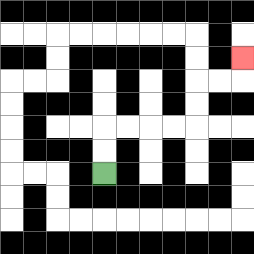{'start': '[4, 7]', 'end': '[10, 2]', 'path_directions': 'U,U,R,R,R,R,U,U,R,R,U', 'path_coordinates': '[[4, 7], [4, 6], [4, 5], [5, 5], [6, 5], [7, 5], [8, 5], [8, 4], [8, 3], [9, 3], [10, 3], [10, 2]]'}